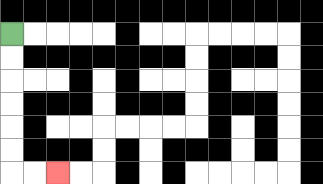{'start': '[0, 1]', 'end': '[2, 7]', 'path_directions': 'D,D,D,D,D,D,R,R', 'path_coordinates': '[[0, 1], [0, 2], [0, 3], [0, 4], [0, 5], [0, 6], [0, 7], [1, 7], [2, 7]]'}